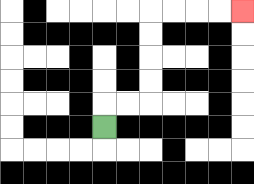{'start': '[4, 5]', 'end': '[10, 0]', 'path_directions': 'U,R,R,U,U,U,U,R,R,R,R', 'path_coordinates': '[[4, 5], [4, 4], [5, 4], [6, 4], [6, 3], [6, 2], [6, 1], [6, 0], [7, 0], [8, 0], [9, 0], [10, 0]]'}